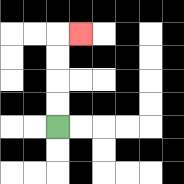{'start': '[2, 5]', 'end': '[3, 1]', 'path_directions': 'U,U,U,U,R', 'path_coordinates': '[[2, 5], [2, 4], [2, 3], [2, 2], [2, 1], [3, 1]]'}